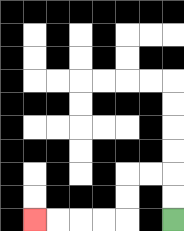{'start': '[7, 9]', 'end': '[1, 9]', 'path_directions': 'U,U,L,L,D,D,L,L,L,L', 'path_coordinates': '[[7, 9], [7, 8], [7, 7], [6, 7], [5, 7], [5, 8], [5, 9], [4, 9], [3, 9], [2, 9], [1, 9]]'}